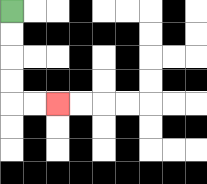{'start': '[0, 0]', 'end': '[2, 4]', 'path_directions': 'D,D,D,D,R,R', 'path_coordinates': '[[0, 0], [0, 1], [0, 2], [0, 3], [0, 4], [1, 4], [2, 4]]'}